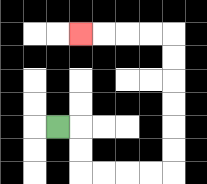{'start': '[2, 5]', 'end': '[3, 1]', 'path_directions': 'R,D,D,R,R,R,R,U,U,U,U,U,U,L,L,L,L', 'path_coordinates': '[[2, 5], [3, 5], [3, 6], [3, 7], [4, 7], [5, 7], [6, 7], [7, 7], [7, 6], [7, 5], [7, 4], [7, 3], [7, 2], [7, 1], [6, 1], [5, 1], [4, 1], [3, 1]]'}